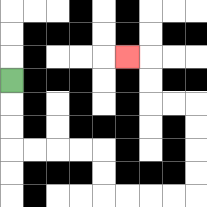{'start': '[0, 3]', 'end': '[5, 2]', 'path_directions': 'D,D,D,R,R,R,R,D,D,R,R,R,R,U,U,U,U,L,L,U,U,L', 'path_coordinates': '[[0, 3], [0, 4], [0, 5], [0, 6], [1, 6], [2, 6], [3, 6], [4, 6], [4, 7], [4, 8], [5, 8], [6, 8], [7, 8], [8, 8], [8, 7], [8, 6], [8, 5], [8, 4], [7, 4], [6, 4], [6, 3], [6, 2], [5, 2]]'}